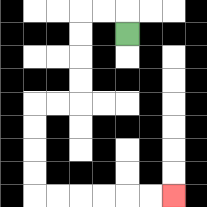{'start': '[5, 1]', 'end': '[7, 8]', 'path_directions': 'U,L,L,D,D,D,D,L,L,D,D,D,D,R,R,R,R,R,R', 'path_coordinates': '[[5, 1], [5, 0], [4, 0], [3, 0], [3, 1], [3, 2], [3, 3], [3, 4], [2, 4], [1, 4], [1, 5], [1, 6], [1, 7], [1, 8], [2, 8], [3, 8], [4, 8], [5, 8], [6, 8], [7, 8]]'}